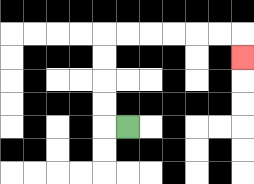{'start': '[5, 5]', 'end': '[10, 2]', 'path_directions': 'L,U,U,U,U,R,R,R,R,R,R,D', 'path_coordinates': '[[5, 5], [4, 5], [4, 4], [4, 3], [4, 2], [4, 1], [5, 1], [6, 1], [7, 1], [8, 1], [9, 1], [10, 1], [10, 2]]'}